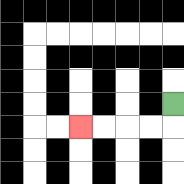{'start': '[7, 4]', 'end': '[3, 5]', 'path_directions': 'D,L,L,L,L', 'path_coordinates': '[[7, 4], [7, 5], [6, 5], [5, 5], [4, 5], [3, 5]]'}